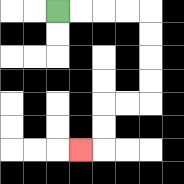{'start': '[2, 0]', 'end': '[3, 6]', 'path_directions': 'R,R,R,R,D,D,D,D,L,L,D,D,L', 'path_coordinates': '[[2, 0], [3, 0], [4, 0], [5, 0], [6, 0], [6, 1], [6, 2], [6, 3], [6, 4], [5, 4], [4, 4], [4, 5], [4, 6], [3, 6]]'}